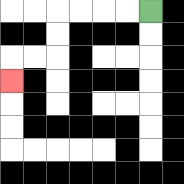{'start': '[6, 0]', 'end': '[0, 3]', 'path_directions': 'L,L,L,L,D,D,L,L,D', 'path_coordinates': '[[6, 0], [5, 0], [4, 0], [3, 0], [2, 0], [2, 1], [2, 2], [1, 2], [0, 2], [0, 3]]'}